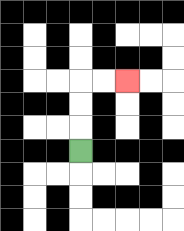{'start': '[3, 6]', 'end': '[5, 3]', 'path_directions': 'U,U,U,R,R', 'path_coordinates': '[[3, 6], [3, 5], [3, 4], [3, 3], [4, 3], [5, 3]]'}